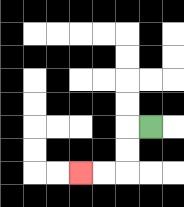{'start': '[6, 5]', 'end': '[3, 7]', 'path_directions': 'L,D,D,L,L', 'path_coordinates': '[[6, 5], [5, 5], [5, 6], [5, 7], [4, 7], [3, 7]]'}